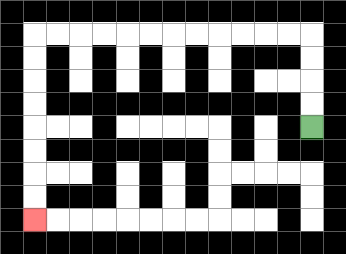{'start': '[13, 5]', 'end': '[1, 9]', 'path_directions': 'U,U,U,U,L,L,L,L,L,L,L,L,L,L,L,L,D,D,D,D,D,D,D,D', 'path_coordinates': '[[13, 5], [13, 4], [13, 3], [13, 2], [13, 1], [12, 1], [11, 1], [10, 1], [9, 1], [8, 1], [7, 1], [6, 1], [5, 1], [4, 1], [3, 1], [2, 1], [1, 1], [1, 2], [1, 3], [1, 4], [1, 5], [1, 6], [1, 7], [1, 8], [1, 9]]'}